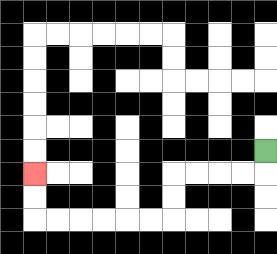{'start': '[11, 6]', 'end': '[1, 7]', 'path_directions': 'D,L,L,L,L,D,D,L,L,L,L,L,L,U,U', 'path_coordinates': '[[11, 6], [11, 7], [10, 7], [9, 7], [8, 7], [7, 7], [7, 8], [7, 9], [6, 9], [5, 9], [4, 9], [3, 9], [2, 9], [1, 9], [1, 8], [1, 7]]'}